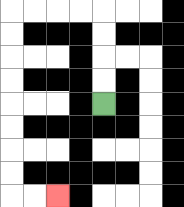{'start': '[4, 4]', 'end': '[2, 8]', 'path_directions': 'U,U,U,U,L,L,L,L,D,D,D,D,D,D,D,D,R,R', 'path_coordinates': '[[4, 4], [4, 3], [4, 2], [4, 1], [4, 0], [3, 0], [2, 0], [1, 0], [0, 0], [0, 1], [0, 2], [0, 3], [0, 4], [0, 5], [0, 6], [0, 7], [0, 8], [1, 8], [2, 8]]'}